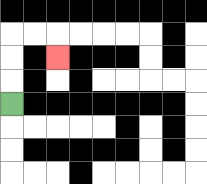{'start': '[0, 4]', 'end': '[2, 2]', 'path_directions': 'U,U,U,R,R,D', 'path_coordinates': '[[0, 4], [0, 3], [0, 2], [0, 1], [1, 1], [2, 1], [2, 2]]'}